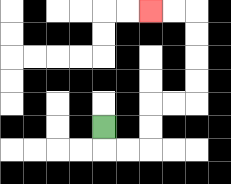{'start': '[4, 5]', 'end': '[6, 0]', 'path_directions': 'D,R,R,U,U,R,R,U,U,U,U,L,L', 'path_coordinates': '[[4, 5], [4, 6], [5, 6], [6, 6], [6, 5], [6, 4], [7, 4], [8, 4], [8, 3], [8, 2], [8, 1], [8, 0], [7, 0], [6, 0]]'}